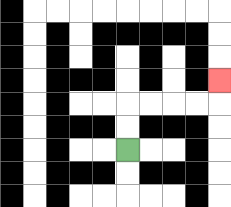{'start': '[5, 6]', 'end': '[9, 3]', 'path_directions': 'U,U,R,R,R,R,U', 'path_coordinates': '[[5, 6], [5, 5], [5, 4], [6, 4], [7, 4], [8, 4], [9, 4], [9, 3]]'}